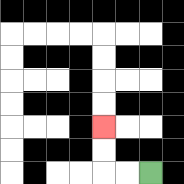{'start': '[6, 7]', 'end': '[4, 5]', 'path_directions': 'L,L,U,U', 'path_coordinates': '[[6, 7], [5, 7], [4, 7], [4, 6], [4, 5]]'}